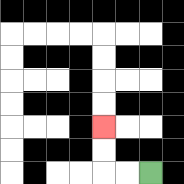{'start': '[6, 7]', 'end': '[4, 5]', 'path_directions': 'L,L,U,U', 'path_coordinates': '[[6, 7], [5, 7], [4, 7], [4, 6], [4, 5]]'}